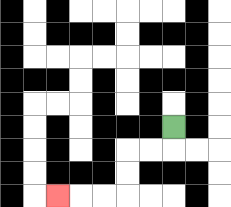{'start': '[7, 5]', 'end': '[2, 8]', 'path_directions': 'D,L,L,D,D,L,L,L', 'path_coordinates': '[[7, 5], [7, 6], [6, 6], [5, 6], [5, 7], [5, 8], [4, 8], [3, 8], [2, 8]]'}